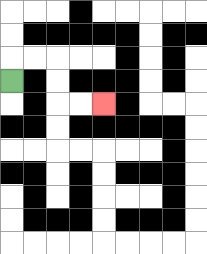{'start': '[0, 3]', 'end': '[4, 4]', 'path_directions': 'U,R,R,D,D,R,R', 'path_coordinates': '[[0, 3], [0, 2], [1, 2], [2, 2], [2, 3], [2, 4], [3, 4], [4, 4]]'}